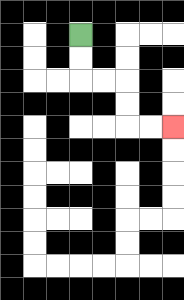{'start': '[3, 1]', 'end': '[7, 5]', 'path_directions': 'D,D,R,R,D,D,R,R', 'path_coordinates': '[[3, 1], [3, 2], [3, 3], [4, 3], [5, 3], [5, 4], [5, 5], [6, 5], [7, 5]]'}